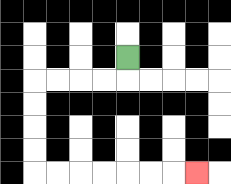{'start': '[5, 2]', 'end': '[8, 7]', 'path_directions': 'D,L,L,L,L,D,D,D,D,R,R,R,R,R,R,R', 'path_coordinates': '[[5, 2], [5, 3], [4, 3], [3, 3], [2, 3], [1, 3], [1, 4], [1, 5], [1, 6], [1, 7], [2, 7], [3, 7], [4, 7], [5, 7], [6, 7], [7, 7], [8, 7]]'}